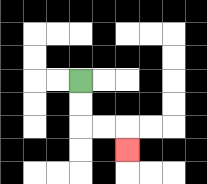{'start': '[3, 3]', 'end': '[5, 6]', 'path_directions': 'D,D,R,R,D', 'path_coordinates': '[[3, 3], [3, 4], [3, 5], [4, 5], [5, 5], [5, 6]]'}